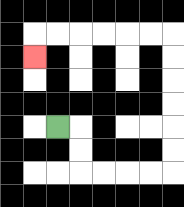{'start': '[2, 5]', 'end': '[1, 2]', 'path_directions': 'R,D,D,R,R,R,R,U,U,U,U,U,U,L,L,L,L,L,L,D', 'path_coordinates': '[[2, 5], [3, 5], [3, 6], [3, 7], [4, 7], [5, 7], [6, 7], [7, 7], [7, 6], [7, 5], [7, 4], [7, 3], [7, 2], [7, 1], [6, 1], [5, 1], [4, 1], [3, 1], [2, 1], [1, 1], [1, 2]]'}